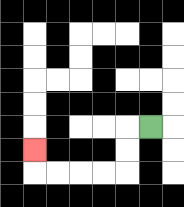{'start': '[6, 5]', 'end': '[1, 6]', 'path_directions': 'L,D,D,L,L,L,L,U', 'path_coordinates': '[[6, 5], [5, 5], [5, 6], [5, 7], [4, 7], [3, 7], [2, 7], [1, 7], [1, 6]]'}